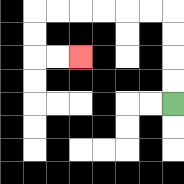{'start': '[7, 4]', 'end': '[3, 2]', 'path_directions': 'U,U,U,U,L,L,L,L,L,L,D,D,R,R', 'path_coordinates': '[[7, 4], [7, 3], [7, 2], [7, 1], [7, 0], [6, 0], [5, 0], [4, 0], [3, 0], [2, 0], [1, 0], [1, 1], [1, 2], [2, 2], [3, 2]]'}